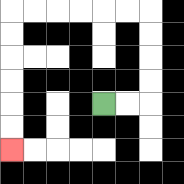{'start': '[4, 4]', 'end': '[0, 6]', 'path_directions': 'R,R,U,U,U,U,L,L,L,L,L,L,D,D,D,D,D,D', 'path_coordinates': '[[4, 4], [5, 4], [6, 4], [6, 3], [6, 2], [6, 1], [6, 0], [5, 0], [4, 0], [3, 0], [2, 0], [1, 0], [0, 0], [0, 1], [0, 2], [0, 3], [0, 4], [0, 5], [0, 6]]'}